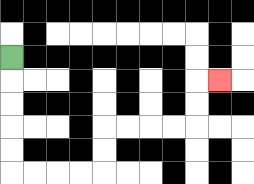{'start': '[0, 2]', 'end': '[9, 3]', 'path_directions': 'D,D,D,D,D,R,R,R,R,U,U,R,R,R,R,U,U,R', 'path_coordinates': '[[0, 2], [0, 3], [0, 4], [0, 5], [0, 6], [0, 7], [1, 7], [2, 7], [3, 7], [4, 7], [4, 6], [4, 5], [5, 5], [6, 5], [7, 5], [8, 5], [8, 4], [8, 3], [9, 3]]'}